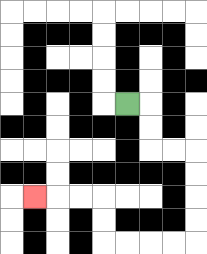{'start': '[5, 4]', 'end': '[1, 8]', 'path_directions': 'R,D,D,R,R,D,D,D,D,L,L,L,L,U,U,L,L,L', 'path_coordinates': '[[5, 4], [6, 4], [6, 5], [6, 6], [7, 6], [8, 6], [8, 7], [8, 8], [8, 9], [8, 10], [7, 10], [6, 10], [5, 10], [4, 10], [4, 9], [4, 8], [3, 8], [2, 8], [1, 8]]'}